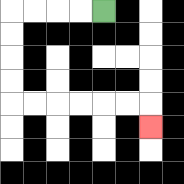{'start': '[4, 0]', 'end': '[6, 5]', 'path_directions': 'L,L,L,L,D,D,D,D,R,R,R,R,R,R,D', 'path_coordinates': '[[4, 0], [3, 0], [2, 0], [1, 0], [0, 0], [0, 1], [0, 2], [0, 3], [0, 4], [1, 4], [2, 4], [3, 4], [4, 4], [5, 4], [6, 4], [6, 5]]'}